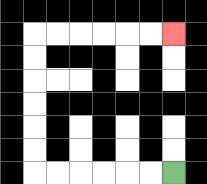{'start': '[7, 7]', 'end': '[7, 1]', 'path_directions': 'L,L,L,L,L,L,U,U,U,U,U,U,R,R,R,R,R,R', 'path_coordinates': '[[7, 7], [6, 7], [5, 7], [4, 7], [3, 7], [2, 7], [1, 7], [1, 6], [1, 5], [1, 4], [1, 3], [1, 2], [1, 1], [2, 1], [3, 1], [4, 1], [5, 1], [6, 1], [7, 1]]'}